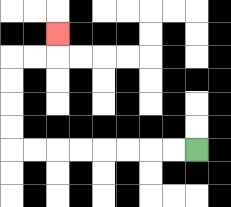{'start': '[8, 6]', 'end': '[2, 1]', 'path_directions': 'L,L,L,L,L,L,L,L,U,U,U,U,R,R,U', 'path_coordinates': '[[8, 6], [7, 6], [6, 6], [5, 6], [4, 6], [3, 6], [2, 6], [1, 6], [0, 6], [0, 5], [0, 4], [0, 3], [0, 2], [1, 2], [2, 2], [2, 1]]'}